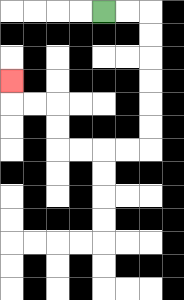{'start': '[4, 0]', 'end': '[0, 3]', 'path_directions': 'R,R,D,D,D,D,D,D,L,L,L,L,U,U,L,L,U', 'path_coordinates': '[[4, 0], [5, 0], [6, 0], [6, 1], [6, 2], [6, 3], [6, 4], [6, 5], [6, 6], [5, 6], [4, 6], [3, 6], [2, 6], [2, 5], [2, 4], [1, 4], [0, 4], [0, 3]]'}